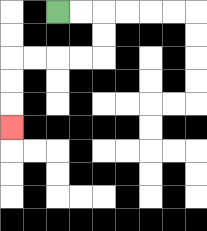{'start': '[2, 0]', 'end': '[0, 5]', 'path_directions': 'R,R,D,D,L,L,L,L,D,D,D', 'path_coordinates': '[[2, 0], [3, 0], [4, 0], [4, 1], [4, 2], [3, 2], [2, 2], [1, 2], [0, 2], [0, 3], [0, 4], [0, 5]]'}